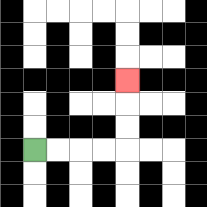{'start': '[1, 6]', 'end': '[5, 3]', 'path_directions': 'R,R,R,R,U,U,U', 'path_coordinates': '[[1, 6], [2, 6], [3, 6], [4, 6], [5, 6], [5, 5], [5, 4], [5, 3]]'}